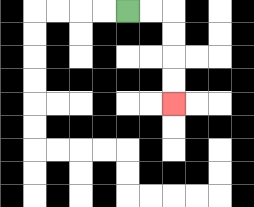{'start': '[5, 0]', 'end': '[7, 4]', 'path_directions': 'R,R,D,D,D,D', 'path_coordinates': '[[5, 0], [6, 0], [7, 0], [7, 1], [7, 2], [7, 3], [7, 4]]'}